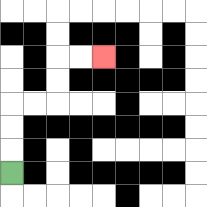{'start': '[0, 7]', 'end': '[4, 2]', 'path_directions': 'U,U,U,R,R,U,U,R,R', 'path_coordinates': '[[0, 7], [0, 6], [0, 5], [0, 4], [1, 4], [2, 4], [2, 3], [2, 2], [3, 2], [4, 2]]'}